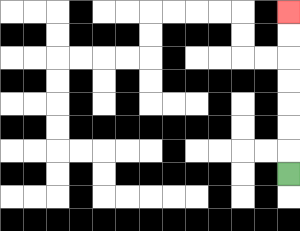{'start': '[12, 7]', 'end': '[12, 0]', 'path_directions': 'U,U,U,U,U,U,U', 'path_coordinates': '[[12, 7], [12, 6], [12, 5], [12, 4], [12, 3], [12, 2], [12, 1], [12, 0]]'}